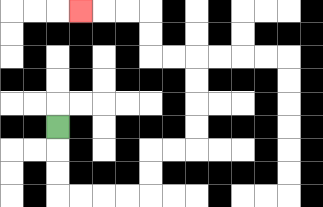{'start': '[2, 5]', 'end': '[3, 0]', 'path_directions': 'D,D,D,R,R,R,R,U,U,R,R,U,U,U,U,L,L,U,U,L,L,L', 'path_coordinates': '[[2, 5], [2, 6], [2, 7], [2, 8], [3, 8], [4, 8], [5, 8], [6, 8], [6, 7], [6, 6], [7, 6], [8, 6], [8, 5], [8, 4], [8, 3], [8, 2], [7, 2], [6, 2], [6, 1], [6, 0], [5, 0], [4, 0], [3, 0]]'}